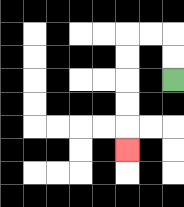{'start': '[7, 3]', 'end': '[5, 6]', 'path_directions': 'U,U,L,L,D,D,D,D,D', 'path_coordinates': '[[7, 3], [7, 2], [7, 1], [6, 1], [5, 1], [5, 2], [5, 3], [5, 4], [5, 5], [5, 6]]'}